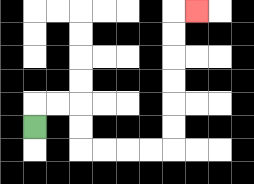{'start': '[1, 5]', 'end': '[8, 0]', 'path_directions': 'U,R,R,D,D,R,R,R,R,U,U,U,U,U,U,R', 'path_coordinates': '[[1, 5], [1, 4], [2, 4], [3, 4], [3, 5], [3, 6], [4, 6], [5, 6], [6, 6], [7, 6], [7, 5], [7, 4], [7, 3], [7, 2], [7, 1], [7, 0], [8, 0]]'}